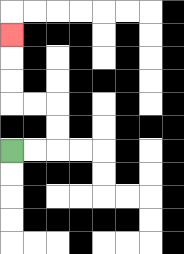{'start': '[0, 6]', 'end': '[0, 1]', 'path_directions': 'R,R,U,U,L,L,U,U,U', 'path_coordinates': '[[0, 6], [1, 6], [2, 6], [2, 5], [2, 4], [1, 4], [0, 4], [0, 3], [0, 2], [0, 1]]'}